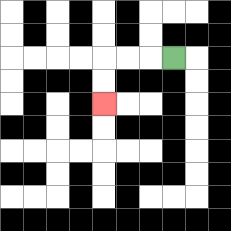{'start': '[7, 2]', 'end': '[4, 4]', 'path_directions': 'L,L,L,D,D', 'path_coordinates': '[[7, 2], [6, 2], [5, 2], [4, 2], [4, 3], [4, 4]]'}